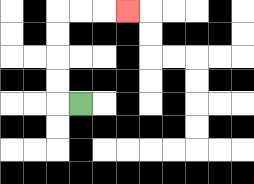{'start': '[3, 4]', 'end': '[5, 0]', 'path_directions': 'L,U,U,U,U,R,R,R', 'path_coordinates': '[[3, 4], [2, 4], [2, 3], [2, 2], [2, 1], [2, 0], [3, 0], [4, 0], [5, 0]]'}